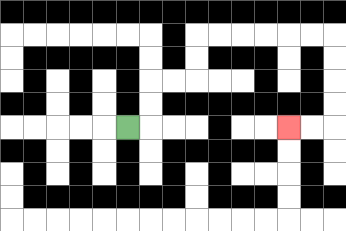{'start': '[5, 5]', 'end': '[12, 5]', 'path_directions': 'R,U,U,R,R,U,U,R,R,R,R,R,R,D,D,D,D,L,L', 'path_coordinates': '[[5, 5], [6, 5], [6, 4], [6, 3], [7, 3], [8, 3], [8, 2], [8, 1], [9, 1], [10, 1], [11, 1], [12, 1], [13, 1], [14, 1], [14, 2], [14, 3], [14, 4], [14, 5], [13, 5], [12, 5]]'}